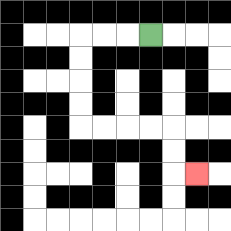{'start': '[6, 1]', 'end': '[8, 7]', 'path_directions': 'L,L,L,D,D,D,D,R,R,R,R,D,D,R', 'path_coordinates': '[[6, 1], [5, 1], [4, 1], [3, 1], [3, 2], [3, 3], [3, 4], [3, 5], [4, 5], [5, 5], [6, 5], [7, 5], [7, 6], [7, 7], [8, 7]]'}